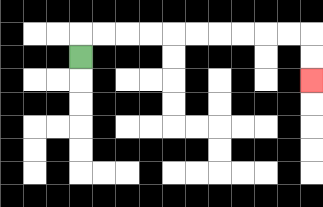{'start': '[3, 2]', 'end': '[13, 3]', 'path_directions': 'U,R,R,R,R,R,R,R,R,R,R,D,D', 'path_coordinates': '[[3, 2], [3, 1], [4, 1], [5, 1], [6, 1], [7, 1], [8, 1], [9, 1], [10, 1], [11, 1], [12, 1], [13, 1], [13, 2], [13, 3]]'}